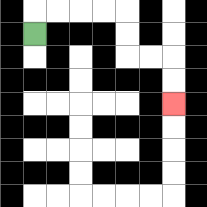{'start': '[1, 1]', 'end': '[7, 4]', 'path_directions': 'U,R,R,R,R,D,D,R,R,D,D', 'path_coordinates': '[[1, 1], [1, 0], [2, 0], [3, 0], [4, 0], [5, 0], [5, 1], [5, 2], [6, 2], [7, 2], [7, 3], [7, 4]]'}